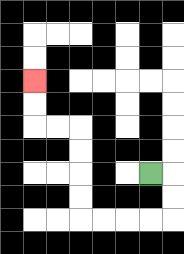{'start': '[6, 7]', 'end': '[1, 3]', 'path_directions': 'R,D,D,L,L,L,L,U,U,U,U,L,L,U,U', 'path_coordinates': '[[6, 7], [7, 7], [7, 8], [7, 9], [6, 9], [5, 9], [4, 9], [3, 9], [3, 8], [3, 7], [3, 6], [3, 5], [2, 5], [1, 5], [1, 4], [1, 3]]'}